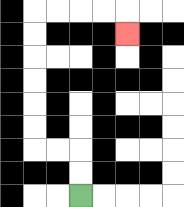{'start': '[3, 8]', 'end': '[5, 1]', 'path_directions': 'U,U,L,L,U,U,U,U,U,U,R,R,R,R,D', 'path_coordinates': '[[3, 8], [3, 7], [3, 6], [2, 6], [1, 6], [1, 5], [1, 4], [1, 3], [1, 2], [1, 1], [1, 0], [2, 0], [3, 0], [4, 0], [5, 0], [5, 1]]'}